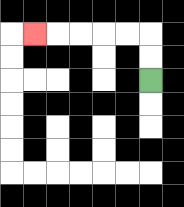{'start': '[6, 3]', 'end': '[1, 1]', 'path_directions': 'U,U,L,L,L,L,L', 'path_coordinates': '[[6, 3], [6, 2], [6, 1], [5, 1], [4, 1], [3, 1], [2, 1], [1, 1]]'}